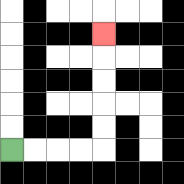{'start': '[0, 6]', 'end': '[4, 1]', 'path_directions': 'R,R,R,R,U,U,U,U,U', 'path_coordinates': '[[0, 6], [1, 6], [2, 6], [3, 6], [4, 6], [4, 5], [4, 4], [4, 3], [4, 2], [4, 1]]'}